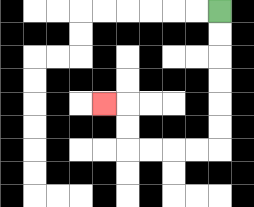{'start': '[9, 0]', 'end': '[4, 4]', 'path_directions': 'D,D,D,D,D,D,L,L,L,L,U,U,L', 'path_coordinates': '[[9, 0], [9, 1], [9, 2], [9, 3], [9, 4], [9, 5], [9, 6], [8, 6], [7, 6], [6, 6], [5, 6], [5, 5], [5, 4], [4, 4]]'}